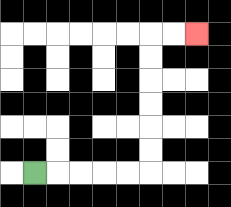{'start': '[1, 7]', 'end': '[8, 1]', 'path_directions': 'R,R,R,R,R,U,U,U,U,U,U,R,R', 'path_coordinates': '[[1, 7], [2, 7], [3, 7], [4, 7], [5, 7], [6, 7], [6, 6], [6, 5], [6, 4], [6, 3], [6, 2], [6, 1], [7, 1], [8, 1]]'}